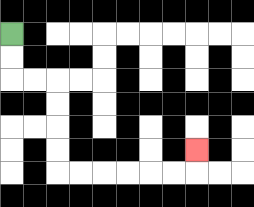{'start': '[0, 1]', 'end': '[8, 6]', 'path_directions': 'D,D,R,R,D,D,D,D,R,R,R,R,R,R,U', 'path_coordinates': '[[0, 1], [0, 2], [0, 3], [1, 3], [2, 3], [2, 4], [2, 5], [2, 6], [2, 7], [3, 7], [4, 7], [5, 7], [6, 7], [7, 7], [8, 7], [8, 6]]'}